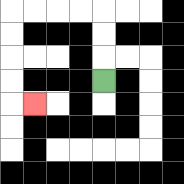{'start': '[4, 3]', 'end': '[1, 4]', 'path_directions': 'U,U,U,L,L,L,L,D,D,D,D,R', 'path_coordinates': '[[4, 3], [4, 2], [4, 1], [4, 0], [3, 0], [2, 0], [1, 0], [0, 0], [0, 1], [0, 2], [0, 3], [0, 4], [1, 4]]'}